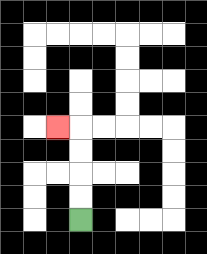{'start': '[3, 9]', 'end': '[2, 5]', 'path_directions': 'U,U,U,U,L', 'path_coordinates': '[[3, 9], [3, 8], [3, 7], [3, 6], [3, 5], [2, 5]]'}